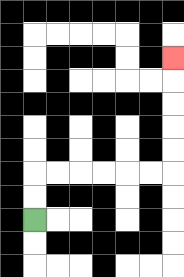{'start': '[1, 9]', 'end': '[7, 2]', 'path_directions': 'U,U,R,R,R,R,R,R,U,U,U,U,U', 'path_coordinates': '[[1, 9], [1, 8], [1, 7], [2, 7], [3, 7], [4, 7], [5, 7], [6, 7], [7, 7], [7, 6], [7, 5], [7, 4], [7, 3], [7, 2]]'}